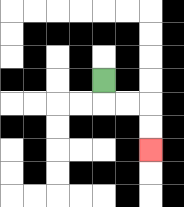{'start': '[4, 3]', 'end': '[6, 6]', 'path_directions': 'D,R,R,D,D', 'path_coordinates': '[[4, 3], [4, 4], [5, 4], [6, 4], [6, 5], [6, 6]]'}